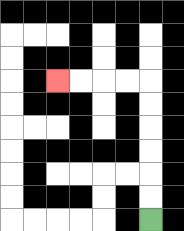{'start': '[6, 9]', 'end': '[2, 3]', 'path_directions': 'U,U,U,U,U,U,L,L,L,L', 'path_coordinates': '[[6, 9], [6, 8], [6, 7], [6, 6], [6, 5], [6, 4], [6, 3], [5, 3], [4, 3], [3, 3], [2, 3]]'}